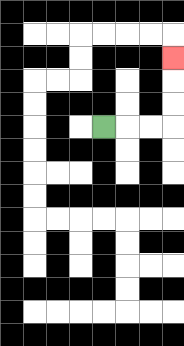{'start': '[4, 5]', 'end': '[7, 2]', 'path_directions': 'R,R,R,U,U,U', 'path_coordinates': '[[4, 5], [5, 5], [6, 5], [7, 5], [7, 4], [7, 3], [7, 2]]'}